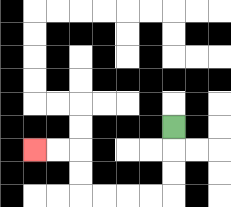{'start': '[7, 5]', 'end': '[1, 6]', 'path_directions': 'D,D,D,L,L,L,L,U,U,L,L', 'path_coordinates': '[[7, 5], [7, 6], [7, 7], [7, 8], [6, 8], [5, 8], [4, 8], [3, 8], [3, 7], [3, 6], [2, 6], [1, 6]]'}